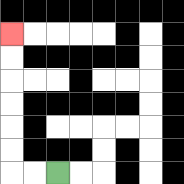{'start': '[2, 7]', 'end': '[0, 1]', 'path_directions': 'L,L,U,U,U,U,U,U', 'path_coordinates': '[[2, 7], [1, 7], [0, 7], [0, 6], [0, 5], [0, 4], [0, 3], [0, 2], [0, 1]]'}